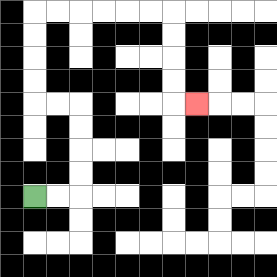{'start': '[1, 8]', 'end': '[8, 4]', 'path_directions': 'R,R,U,U,U,U,L,L,U,U,U,U,R,R,R,R,R,R,D,D,D,D,R', 'path_coordinates': '[[1, 8], [2, 8], [3, 8], [3, 7], [3, 6], [3, 5], [3, 4], [2, 4], [1, 4], [1, 3], [1, 2], [1, 1], [1, 0], [2, 0], [3, 0], [4, 0], [5, 0], [6, 0], [7, 0], [7, 1], [7, 2], [7, 3], [7, 4], [8, 4]]'}